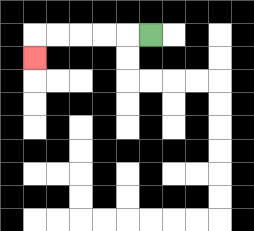{'start': '[6, 1]', 'end': '[1, 2]', 'path_directions': 'L,L,L,L,L,D', 'path_coordinates': '[[6, 1], [5, 1], [4, 1], [3, 1], [2, 1], [1, 1], [1, 2]]'}